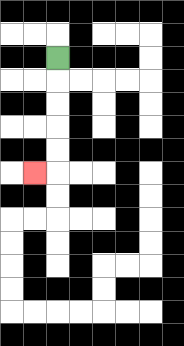{'start': '[2, 2]', 'end': '[1, 7]', 'path_directions': 'D,D,D,D,D,L', 'path_coordinates': '[[2, 2], [2, 3], [2, 4], [2, 5], [2, 6], [2, 7], [1, 7]]'}